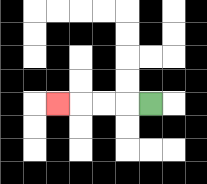{'start': '[6, 4]', 'end': '[2, 4]', 'path_directions': 'L,L,L,L', 'path_coordinates': '[[6, 4], [5, 4], [4, 4], [3, 4], [2, 4]]'}